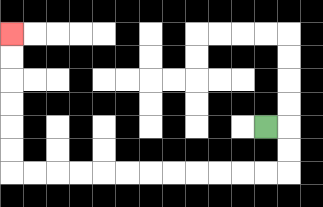{'start': '[11, 5]', 'end': '[0, 1]', 'path_directions': 'R,D,D,L,L,L,L,L,L,L,L,L,L,L,L,U,U,U,U,U,U', 'path_coordinates': '[[11, 5], [12, 5], [12, 6], [12, 7], [11, 7], [10, 7], [9, 7], [8, 7], [7, 7], [6, 7], [5, 7], [4, 7], [3, 7], [2, 7], [1, 7], [0, 7], [0, 6], [0, 5], [0, 4], [0, 3], [0, 2], [0, 1]]'}